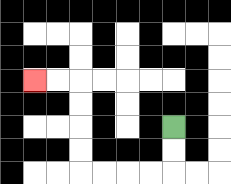{'start': '[7, 5]', 'end': '[1, 3]', 'path_directions': 'D,D,L,L,L,L,U,U,U,U,L,L', 'path_coordinates': '[[7, 5], [7, 6], [7, 7], [6, 7], [5, 7], [4, 7], [3, 7], [3, 6], [3, 5], [3, 4], [3, 3], [2, 3], [1, 3]]'}